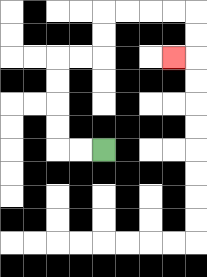{'start': '[4, 6]', 'end': '[7, 2]', 'path_directions': 'L,L,U,U,U,U,R,R,U,U,R,R,R,R,D,D,L', 'path_coordinates': '[[4, 6], [3, 6], [2, 6], [2, 5], [2, 4], [2, 3], [2, 2], [3, 2], [4, 2], [4, 1], [4, 0], [5, 0], [6, 0], [7, 0], [8, 0], [8, 1], [8, 2], [7, 2]]'}